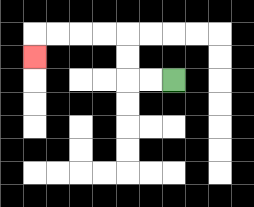{'start': '[7, 3]', 'end': '[1, 2]', 'path_directions': 'L,L,U,U,L,L,L,L,D', 'path_coordinates': '[[7, 3], [6, 3], [5, 3], [5, 2], [5, 1], [4, 1], [3, 1], [2, 1], [1, 1], [1, 2]]'}